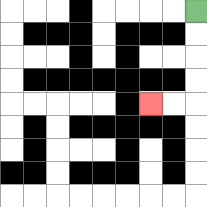{'start': '[8, 0]', 'end': '[6, 4]', 'path_directions': 'D,D,D,D,L,L', 'path_coordinates': '[[8, 0], [8, 1], [8, 2], [8, 3], [8, 4], [7, 4], [6, 4]]'}